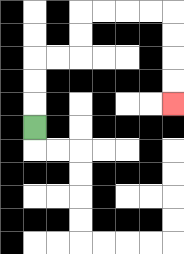{'start': '[1, 5]', 'end': '[7, 4]', 'path_directions': 'U,U,U,R,R,U,U,R,R,R,R,D,D,D,D', 'path_coordinates': '[[1, 5], [1, 4], [1, 3], [1, 2], [2, 2], [3, 2], [3, 1], [3, 0], [4, 0], [5, 0], [6, 0], [7, 0], [7, 1], [7, 2], [7, 3], [7, 4]]'}